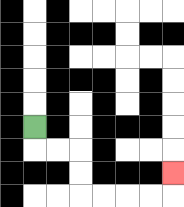{'start': '[1, 5]', 'end': '[7, 7]', 'path_directions': 'D,R,R,D,D,R,R,R,R,U', 'path_coordinates': '[[1, 5], [1, 6], [2, 6], [3, 6], [3, 7], [3, 8], [4, 8], [5, 8], [6, 8], [7, 8], [7, 7]]'}